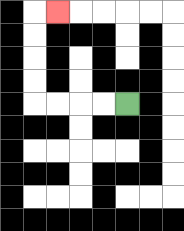{'start': '[5, 4]', 'end': '[2, 0]', 'path_directions': 'L,L,L,L,U,U,U,U,R', 'path_coordinates': '[[5, 4], [4, 4], [3, 4], [2, 4], [1, 4], [1, 3], [1, 2], [1, 1], [1, 0], [2, 0]]'}